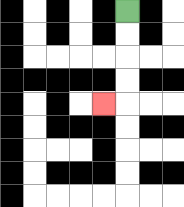{'start': '[5, 0]', 'end': '[4, 4]', 'path_directions': 'D,D,D,D,L', 'path_coordinates': '[[5, 0], [5, 1], [5, 2], [5, 3], [5, 4], [4, 4]]'}